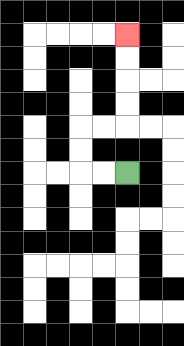{'start': '[5, 7]', 'end': '[5, 1]', 'path_directions': 'L,L,U,U,R,R,U,U,U,U', 'path_coordinates': '[[5, 7], [4, 7], [3, 7], [3, 6], [3, 5], [4, 5], [5, 5], [5, 4], [5, 3], [5, 2], [5, 1]]'}